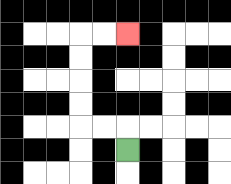{'start': '[5, 6]', 'end': '[5, 1]', 'path_directions': 'U,L,L,U,U,U,U,R,R', 'path_coordinates': '[[5, 6], [5, 5], [4, 5], [3, 5], [3, 4], [3, 3], [3, 2], [3, 1], [4, 1], [5, 1]]'}